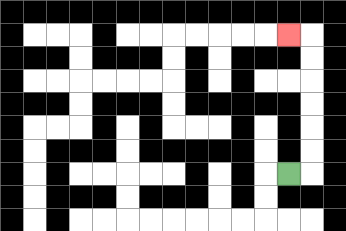{'start': '[12, 7]', 'end': '[12, 1]', 'path_directions': 'R,U,U,U,U,U,U,L', 'path_coordinates': '[[12, 7], [13, 7], [13, 6], [13, 5], [13, 4], [13, 3], [13, 2], [13, 1], [12, 1]]'}